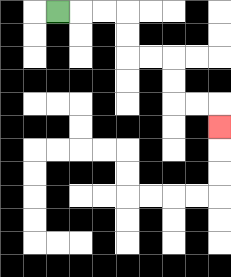{'start': '[2, 0]', 'end': '[9, 5]', 'path_directions': 'R,R,R,D,D,R,R,D,D,R,R,D', 'path_coordinates': '[[2, 0], [3, 0], [4, 0], [5, 0], [5, 1], [5, 2], [6, 2], [7, 2], [7, 3], [7, 4], [8, 4], [9, 4], [9, 5]]'}